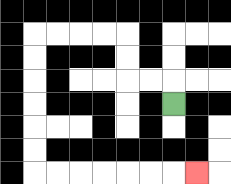{'start': '[7, 4]', 'end': '[8, 7]', 'path_directions': 'U,L,L,U,U,L,L,L,L,D,D,D,D,D,D,R,R,R,R,R,R,R', 'path_coordinates': '[[7, 4], [7, 3], [6, 3], [5, 3], [5, 2], [5, 1], [4, 1], [3, 1], [2, 1], [1, 1], [1, 2], [1, 3], [1, 4], [1, 5], [1, 6], [1, 7], [2, 7], [3, 7], [4, 7], [5, 7], [6, 7], [7, 7], [8, 7]]'}